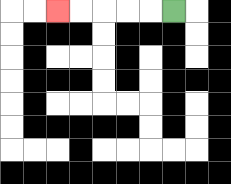{'start': '[7, 0]', 'end': '[2, 0]', 'path_directions': 'L,L,L,L,L', 'path_coordinates': '[[7, 0], [6, 0], [5, 0], [4, 0], [3, 0], [2, 0]]'}